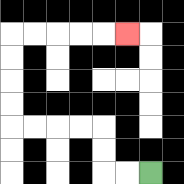{'start': '[6, 7]', 'end': '[5, 1]', 'path_directions': 'L,L,U,U,L,L,L,L,U,U,U,U,R,R,R,R,R', 'path_coordinates': '[[6, 7], [5, 7], [4, 7], [4, 6], [4, 5], [3, 5], [2, 5], [1, 5], [0, 5], [0, 4], [0, 3], [0, 2], [0, 1], [1, 1], [2, 1], [3, 1], [4, 1], [5, 1]]'}